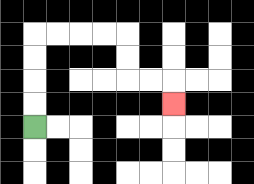{'start': '[1, 5]', 'end': '[7, 4]', 'path_directions': 'U,U,U,U,R,R,R,R,D,D,R,R,D', 'path_coordinates': '[[1, 5], [1, 4], [1, 3], [1, 2], [1, 1], [2, 1], [3, 1], [4, 1], [5, 1], [5, 2], [5, 3], [6, 3], [7, 3], [7, 4]]'}